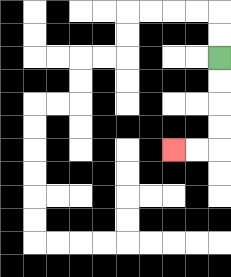{'start': '[9, 2]', 'end': '[7, 6]', 'path_directions': 'D,D,D,D,L,L', 'path_coordinates': '[[9, 2], [9, 3], [9, 4], [9, 5], [9, 6], [8, 6], [7, 6]]'}